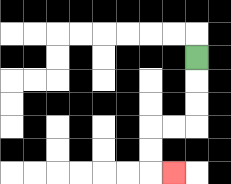{'start': '[8, 2]', 'end': '[7, 7]', 'path_directions': 'D,D,D,L,L,D,D,R', 'path_coordinates': '[[8, 2], [8, 3], [8, 4], [8, 5], [7, 5], [6, 5], [6, 6], [6, 7], [7, 7]]'}